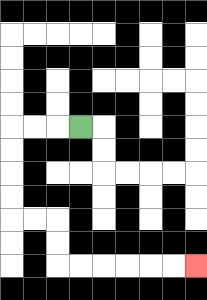{'start': '[3, 5]', 'end': '[8, 11]', 'path_directions': 'L,L,L,D,D,D,D,R,R,D,D,R,R,R,R,R,R', 'path_coordinates': '[[3, 5], [2, 5], [1, 5], [0, 5], [0, 6], [0, 7], [0, 8], [0, 9], [1, 9], [2, 9], [2, 10], [2, 11], [3, 11], [4, 11], [5, 11], [6, 11], [7, 11], [8, 11]]'}